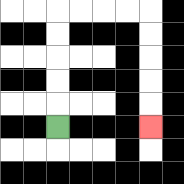{'start': '[2, 5]', 'end': '[6, 5]', 'path_directions': 'U,U,U,U,U,R,R,R,R,D,D,D,D,D', 'path_coordinates': '[[2, 5], [2, 4], [2, 3], [2, 2], [2, 1], [2, 0], [3, 0], [4, 0], [5, 0], [6, 0], [6, 1], [6, 2], [6, 3], [6, 4], [6, 5]]'}